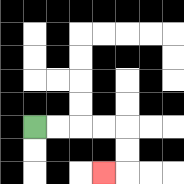{'start': '[1, 5]', 'end': '[4, 7]', 'path_directions': 'R,R,R,R,D,D,L', 'path_coordinates': '[[1, 5], [2, 5], [3, 5], [4, 5], [5, 5], [5, 6], [5, 7], [4, 7]]'}